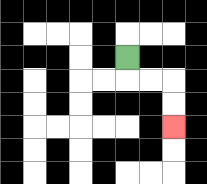{'start': '[5, 2]', 'end': '[7, 5]', 'path_directions': 'D,R,R,D,D', 'path_coordinates': '[[5, 2], [5, 3], [6, 3], [7, 3], [7, 4], [7, 5]]'}